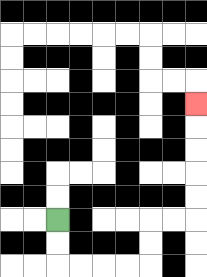{'start': '[2, 9]', 'end': '[8, 4]', 'path_directions': 'D,D,R,R,R,R,U,U,R,R,U,U,U,U,U', 'path_coordinates': '[[2, 9], [2, 10], [2, 11], [3, 11], [4, 11], [5, 11], [6, 11], [6, 10], [6, 9], [7, 9], [8, 9], [8, 8], [8, 7], [8, 6], [8, 5], [8, 4]]'}